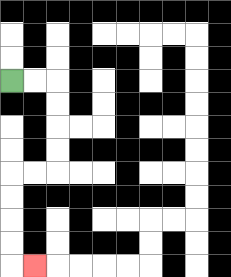{'start': '[0, 3]', 'end': '[1, 11]', 'path_directions': 'R,R,D,D,D,D,L,L,D,D,D,D,R', 'path_coordinates': '[[0, 3], [1, 3], [2, 3], [2, 4], [2, 5], [2, 6], [2, 7], [1, 7], [0, 7], [0, 8], [0, 9], [0, 10], [0, 11], [1, 11]]'}